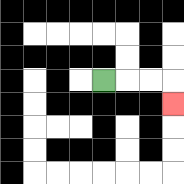{'start': '[4, 3]', 'end': '[7, 4]', 'path_directions': 'R,R,R,D', 'path_coordinates': '[[4, 3], [5, 3], [6, 3], [7, 3], [7, 4]]'}